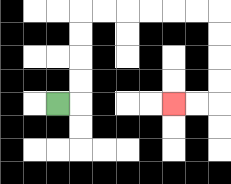{'start': '[2, 4]', 'end': '[7, 4]', 'path_directions': 'R,U,U,U,U,R,R,R,R,R,R,D,D,D,D,L,L', 'path_coordinates': '[[2, 4], [3, 4], [3, 3], [3, 2], [3, 1], [3, 0], [4, 0], [5, 0], [6, 0], [7, 0], [8, 0], [9, 0], [9, 1], [9, 2], [9, 3], [9, 4], [8, 4], [7, 4]]'}